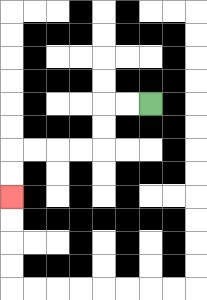{'start': '[6, 4]', 'end': '[0, 8]', 'path_directions': 'L,L,D,D,L,L,L,L,D,D', 'path_coordinates': '[[6, 4], [5, 4], [4, 4], [4, 5], [4, 6], [3, 6], [2, 6], [1, 6], [0, 6], [0, 7], [0, 8]]'}